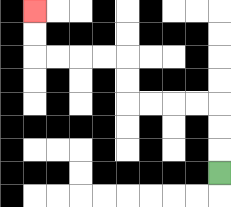{'start': '[9, 7]', 'end': '[1, 0]', 'path_directions': 'U,U,U,L,L,L,L,U,U,L,L,L,L,U,U', 'path_coordinates': '[[9, 7], [9, 6], [9, 5], [9, 4], [8, 4], [7, 4], [6, 4], [5, 4], [5, 3], [5, 2], [4, 2], [3, 2], [2, 2], [1, 2], [1, 1], [1, 0]]'}